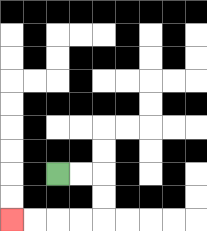{'start': '[2, 7]', 'end': '[0, 9]', 'path_directions': 'R,R,D,D,L,L,L,L', 'path_coordinates': '[[2, 7], [3, 7], [4, 7], [4, 8], [4, 9], [3, 9], [2, 9], [1, 9], [0, 9]]'}